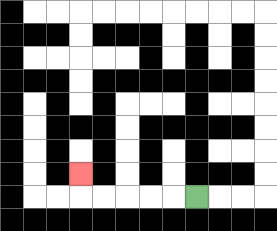{'start': '[8, 8]', 'end': '[3, 7]', 'path_directions': 'L,L,L,L,L,U', 'path_coordinates': '[[8, 8], [7, 8], [6, 8], [5, 8], [4, 8], [3, 8], [3, 7]]'}